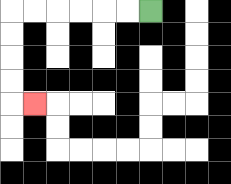{'start': '[6, 0]', 'end': '[1, 4]', 'path_directions': 'L,L,L,L,L,L,D,D,D,D,R', 'path_coordinates': '[[6, 0], [5, 0], [4, 0], [3, 0], [2, 0], [1, 0], [0, 0], [0, 1], [0, 2], [0, 3], [0, 4], [1, 4]]'}